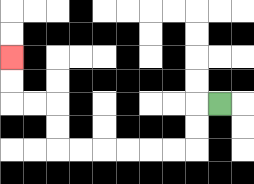{'start': '[9, 4]', 'end': '[0, 2]', 'path_directions': 'L,D,D,L,L,L,L,L,L,U,U,L,L,U,U', 'path_coordinates': '[[9, 4], [8, 4], [8, 5], [8, 6], [7, 6], [6, 6], [5, 6], [4, 6], [3, 6], [2, 6], [2, 5], [2, 4], [1, 4], [0, 4], [0, 3], [0, 2]]'}